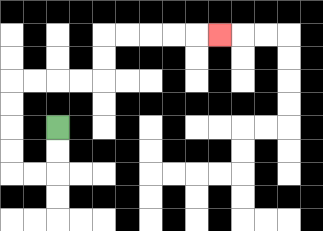{'start': '[2, 5]', 'end': '[9, 1]', 'path_directions': 'D,D,L,L,U,U,U,U,R,R,R,R,U,U,R,R,R,R,R', 'path_coordinates': '[[2, 5], [2, 6], [2, 7], [1, 7], [0, 7], [0, 6], [0, 5], [0, 4], [0, 3], [1, 3], [2, 3], [3, 3], [4, 3], [4, 2], [4, 1], [5, 1], [6, 1], [7, 1], [8, 1], [9, 1]]'}